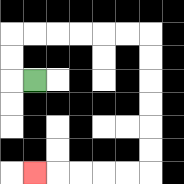{'start': '[1, 3]', 'end': '[1, 7]', 'path_directions': 'L,U,U,R,R,R,R,R,R,D,D,D,D,D,D,L,L,L,L,L', 'path_coordinates': '[[1, 3], [0, 3], [0, 2], [0, 1], [1, 1], [2, 1], [3, 1], [4, 1], [5, 1], [6, 1], [6, 2], [6, 3], [6, 4], [6, 5], [6, 6], [6, 7], [5, 7], [4, 7], [3, 7], [2, 7], [1, 7]]'}